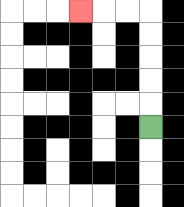{'start': '[6, 5]', 'end': '[3, 0]', 'path_directions': 'U,U,U,U,U,L,L,L', 'path_coordinates': '[[6, 5], [6, 4], [6, 3], [6, 2], [6, 1], [6, 0], [5, 0], [4, 0], [3, 0]]'}